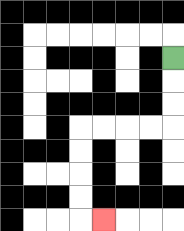{'start': '[7, 2]', 'end': '[4, 9]', 'path_directions': 'D,D,D,L,L,L,L,D,D,D,D,R', 'path_coordinates': '[[7, 2], [7, 3], [7, 4], [7, 5], [6, 5], [5, 5], [4, 5], [3, 5], [3, 6], [3, 7], [3, 8], [3, 9], [4, 9]]'}